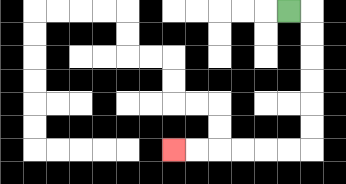{'start': '[12, 0]', 'end': '[7, 6]', 'path_directions': 'R,D,D,D,D,D,D,L,L,L,L,L,L', 'path_coordinates': '[[12, 0], [13, 0], [13, 1], [13, 2], [13, 3], [13, 4], [13, 5], [13, 6], [12, 6], [11, 6], [10, 6], [9, 6], [8, 6], [7, 6]]'}